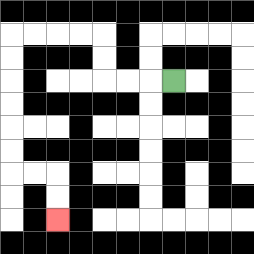{'start': '[7, 3]', 'end': '[2, 9]', 'path_directions': 'L,L,L,U,U,L,L,L,L,D,D,D,D,D,D,R,R,D,D', 'path_coordinates': '[[7, 3], [6, 3], [5, 3], [4, 3], [4, 2], [4, 1], [3, 1], [2, 1], [1, 1], [0, 1], [0, 2], [0, 3], [0, 4], [0, 5], [0, 6], [0, 7], [1, 7], [2, 7], [2, 8], [2, 9]]'}